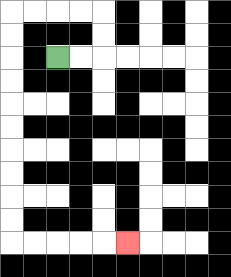{'start': '[2, 2]', 'end': '[5, 10]', 'path_directions': 'R,R,U,U,L,L,L,L,D,D,D,D,D,D,D,D,D,D,R,R,R,R,R', 'path_coordinates': '[[2, 2], [3, 2], [4, 2], [4, 1], [4, 0], [3, 0], [2, 0], [1, 0], [0, 0], [0, 1], [0, 2], [0, 3], [0, 4], [0, 5], [0, 6], [0, 7], [0, 8], [0, 9], [0, 10], [1, 10], [2, 10], [3, 10], [4, 10], [5, 10]]'}